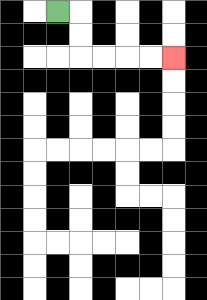{'start': '[2, 0]', 'end': '[7, 2]', 'path_directions': 'R,D,D,R,R,R,R', 'path_coordinates': '[[2, 0], [3, 0], [3, 1], [3, 2], [4, 2], [5, 2], [6, 2], [7, 2]]'}